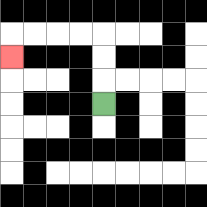{'start': '[4, 4]', 'end': '[0, 2]', 'path_directions': 'U,U,U,L,L,L,L,D', 'path_coordinates': '[[4, 4], [4, 3], [4, 2], [4, 1], [3, 1], [2, 1], [1, 1], [0, 1], [0, 2]]'}